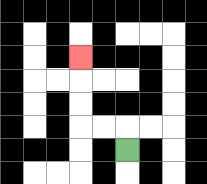{'start': '[5, 6]', 'end': '[3, 2]', 'path_directions': 'U,L,L,U,U,U', 'path_coordinates': '[[5, 6], [5, 5], [4, 5], [3, 5], [3, 4], [3, 3], [3, 2]]'}